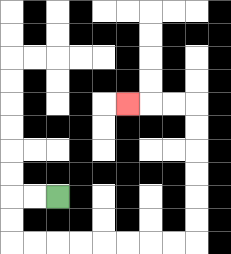{'start': '[2, 8]', 'end': '[5, 4]', 'path_directions': 'L,L,D,D,R,R,R,R,R,R,R,R,U,U,U,U,U,U,L,L,L', 'path_coordinates': '[[2, 8], [1, 8], [0, 8], [0, 9], [0, 10], [1, 10], [2, 10], [3, 10], [4, 10], [5, 10], [6, 10], [7, 10], [8, 10], [8, 9], [8, 8], [8, 7], [8, 6], [8, 5], [8, 4], [7, 4], [6, 4], [5, 4]]'}